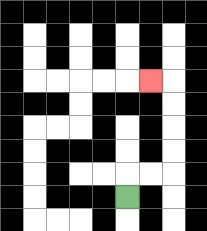{'start': '[5, 8]', 'end': '[6, 3]', 'path_directions': 'U,R,R,U,U,U,U,L', 'path_coordinates': '[[5, 8], [5, 7], [6, 7], [7, 7], [7, 6], [7, 5], [7, 4], [7, 3], [6, 3]]'}